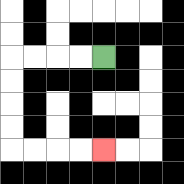{'start': '[4, 2]', 'end': '[4, 6]', 'path_directions': 'L,L,L,L,D,D,D,D,R,R,R,R', 'path_coordinates': '[[4, 2], [3, 2], [2, 2], [1, 2], [0, 2], [0, 3], [0, 4], [0, 5], [0, 6], [1, 6], [2, 6], [3, 6], [4, 6]]'}